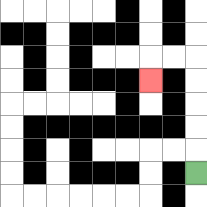{'start': '[8, 7]', 'end': '[6, 3]', 'path_directions': 'U,U,U,U,U,L,L,D', 'path_coordinates': '[[8, 7], [8, 6], [8, 5], [8, 4], [8, 3], [8, 2], [7, 2], [6, 2], [6, 3]]'}